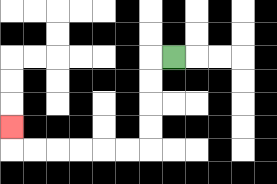{'start': '[7, 2]', 'end': '[0, 5]', 'path_directions': 'L,D,D,D,D,L,L,L,L,L,L,U', 'path_coordinates': '[[7, 2], [6, 2], [6, 3], [6, 4], [6, 5], [6, 6], [5, 6], [4, 6], [3, 6], [2, 6], [1, 6], [0, 6], [0, 5]]'}